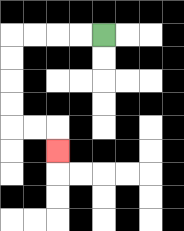{'start': '[4, 1]', 'end': '[2, 6]', 'path_directions': 'L,L,L,L,D,D,D,D,R,R,D', 'path_coordinates': '[[4, 1], [3, 1], [2, 1], [1, 1], [0, 1], [0, 2], [0, 3], [0, 4], [0, 5], [1, 5], [2, 5], [2, 6]]'}